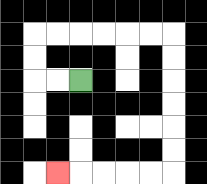{'start': '[3, 3]', 'end': '[2, 7]', 'path_directions': 'L,L,U,U,R,R,R,R,R,R,D,D,D,D,D,D,L,L,L,L,L', 'path_coordinates': '[[3, 3], [2, 3], [1, 3], [1, 2], [1, 1], [2, 1], [3, 1], [4, 1], [5, 1], [6, 1], [7, 1], [7, 2], [7, 3], [7, 4], [7, 5], [7, 6], [7, 7], [6, 7], [5, 7], [4, 7], [3, 7], [2, 7]]'}